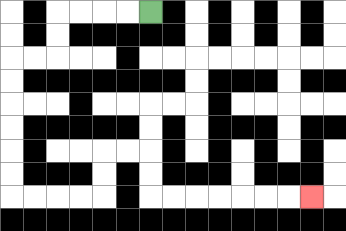{'start': '[6, 0]', 'end': '[13, 8]', 'path_directions': 'L,L,L,L,D,D,L,L,D,D,D,D,D,D,R,R,R,R,U,U,R,R,D,D,R,R,R,R,R,R,R', 'path_coordinates': '[[6, 0], [5, 0], [4, 0], [3, 0], [2, 0], [2, 1], [2, 2], [1, 2], [0, 2], [0, 3], [0, 4], [0, 5], [0, 6], [0, 7], [0, 8], [1, 8], [2, 8], [3, 8], [4, 8], [4, 7], [4, 6], [5, 6], [6, 6], [6, 7], [6, 8], [7, 8], [8, 8], [9, 8], [10, 8], [11, 8], [12, 8], [13, 8]]'}